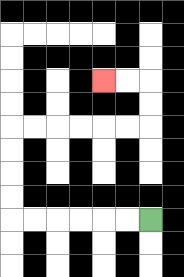{'start': '[6, 9]', 'end': '[4, 3]', 'path_directions': 'L,L,L,L,L,L,U,U,U,U,R,R,R,R,R,R,U,U,L,L', 'path_coordinates': '[[6, 9], [5, 9], [4, 9], [3, 9], [2, 9], [1, 9], [0, 9], [0, 8], [0, 7], [0, 6], [0, 5], [1, 5], [2, 5], [3, 5], [4, 5], [5, 5], [6, 5], [6, 4], [6, 3], [5, 3], [4, 3]]'}